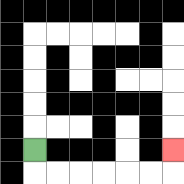{'start': '[1, 6]', 'end': '[7, 6]', 'path_directions': 'D,R,R,R,R,R,R,U', 'path_coordinates': '[[1, 6], [1, 7], [2, 7], [3, 7], [4, 7], [5, 7], [6, 7], [7, 7], [7, 6]]'}